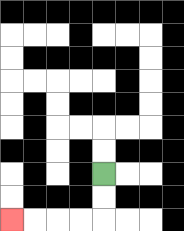{'start': '[4, 7]', 'end': '[0, 9]', 'path_directions': 'D,D,L,L,L,L', 'path_coordinates': '[[4, 7], [4, 8], [4, 9], [3, 9], [2, 9], [1, 9], [0, 9]]'}